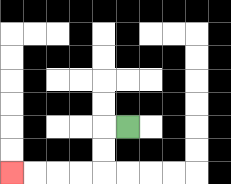{'start': '[5, 5]', 'end': '[0, 7]', 'path_directions': 'L,D,D,L,L,L,L', 'path_coordinates': '[[5, 5], [4, 5], [4, 6], [4, 7], [3, 7], [2, 7], [1, 7], [0, 7]]'}